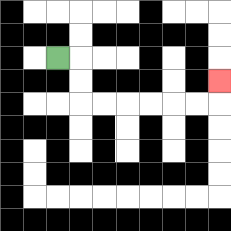{'start': '[2, 2]', 'end': '[9, 3]', 'path_directions': 'R,D,D,R,R,R,R,R,R,U', 'path_coordinates': '[[2, 2], [3, 2], [3, 3], [3, 4], [4, 4], [5, 4], [6, 4], [7, 4], [8, 4], [9, 4], [9, 3]]'}